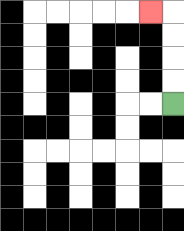{'start': '[7, 4]', 'end': '[6, 0]', 'path_directions': 'U,U,U,U,L', 'path_coordinates': '[[7, 4], [7, 3], [7, 2], [7, 1], [7, 0], [6, 0]]'}